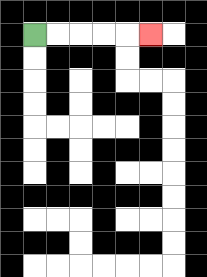{'start': '[1, 1]', 'end': '[6, 1]', 'path_directions': 'R,R,R,R,R', 'path_coordinates': '[[1, 1], [2, 1], [3, 1], [4, 1], [5, 1], [6, 1]]'}